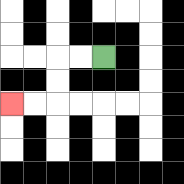{'start': '[4, 2]', 'end': '[0, 4]', 'path_directions': 'L,L,D,D,L,L', 'path_coordinates': '[[4, 2], [3, 2], [2, 2], [2, 3], [2, 4], [1, 4], [0, 4]]'}